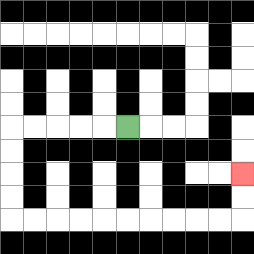{'start': '[5, 5]', 'end': '[10, 7]', 'path_directions': 'L,L,L,L,L,D,D,D,D,R,R,R,R,R,R,R,R,R,R,U,U', 'path_coordinates': '[[5, 5], [4, 5], [3, 5], [2, 5], [1, 5], [0, 5], [0, 6], [0, 7], [0, 8], [0, 9], [1, 9], [2, 9], [3, 9], [4, 9], [5, 9], [6, 9], [7, 9], [8, 9], [9, 9], [10, 9], [10, 8], [10, 7]]'}